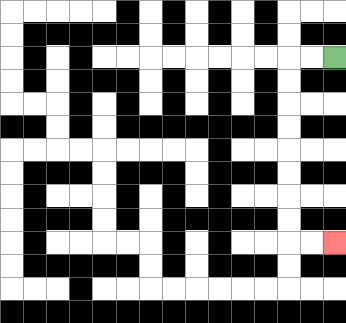{'start': '[14, 2]', 'end': '[14, 10]', 'path_directions': 'L,L,D,D,D,D,D,D,D,D,R,R', 'path_coordinates': '[[14, 2], [13, 2], [12, 2], [12, 3], [12, 4], [12, 5], [12, 6], [12, 7], [12, 8], [12, 9], [12, 10], [13, 10], [14, 10]]'}